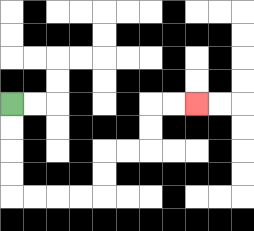{'start': '[0, 4]', 'end': '[8, 4]', 'path_directions': 'D,D,D,D,R,R,R,R,U,U,R,R,U,U,R,R', 'path_coordinates': '[[0, 4], [0, 5], [0, 6], [0, 7], [0, 8], [1, 8], [2, 8], [3, 8], [4, 8], [4, 7], [4, 6], [5, 6], [6, 6], [6, 5], [6, 4], [7, 4], [8, 4]]'}